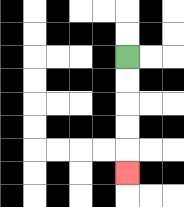{'start': '[5, 2]', 'end': '[5, 7]', 'path_directions': 'D,D,D,D,D', 'path_coordinates': '[[5, 2], [5, 3], [5, 4], [5, 5], [5, 6], [5, 7]]'}